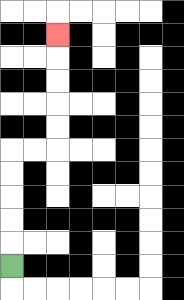{'start': '[0, 11]', 'end': '[2, 1]', 'path_directions': 'U,U,U,U,U,R,R,U,U,U,U,U', 'path_coordinates': '[[0, 11], [0, 10], [0, 9], [0, 8], [0, 7], [0, 6], [1, 6], [2, 6], [2, 5], [2, 4], [2, 3], [2, 2], [2, 1]]'}